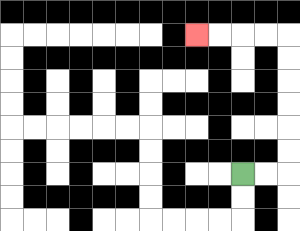{'start': '[10, 7]', 'end': '[8, 1]', 'path_directions': 'R,R,U,U,U,U,U,U,L,L,L,L', 'path_coordinates': '[[10, 7], [11, 7], [12, 7], [12, 6], [12, 5], [12, 4], [12, 3], [12, 2], [12, 1], [11, 1], [10, 1], [9, 1], [8, 1]]'}